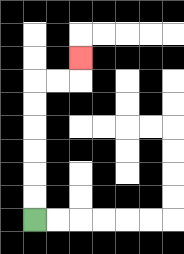{'start': '[1, 9]', 'end': '[3, 2]', 'path_directions': 'U,U,U,U,U,U,R,R,U', 'path_coordinates': '[[1, 9], [1, 8], [1, 7], [1, 6], [1, 5], [1, 4], [1, 3], [2, 3], [3, 3], [3, 2]]'}